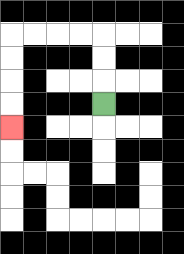{'start': '[4, 4]', 'end': '[0, 5]', 'path_directions': 'U,U,U,L,L,L,L,D,D,D,D', 'path_coordinates': '[[4, 4], [4, 3], [4, 2], [4, 1], [3, 1], [2, 1], [1, 1], [0, 1], [0, 2], [0, 3], [0, 4], [0, 5]]'}